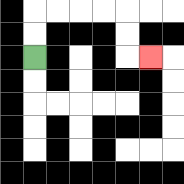{'start': '[1, 2]', 'end': '[6, 2]', 'path_directions': 'U,U,R,R,R,R,D,D,R', 'path_coordinates': '[[1, 2], [1, 1], [1, 0], [2, 0], [3, 0], [4, 0], [5, 0], [5, 1], [5, 2], [6, 2]]'}